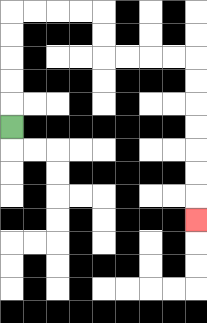{'start': '[0, 5]', 'end': '[8, 9]', 'path_directions': 'U,U,U,U,U,R,R,R,R,D,D,R,R,R,R,D,D,D,D,D,D,D', 'path_coordinates': '[[0, 5], [0, 4], [0, 3], [0, 2], [0, 1], [0, 0], [1, 0], [2, 0], [3, 0], [4, 0], [4, 1], [4, 2], [5, 2], [6, 2], [7, 2], [8, 2], [8, 3], [8, 4], [8, 5], [8, 6], [8, 7], [8, 8], [8, 9]]'}